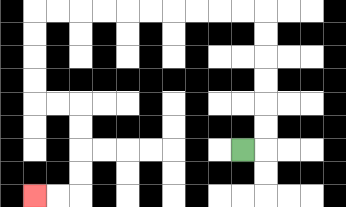{'start': '[10, 6]', 'end': '[1, 8]', 'path_directions': 'R,U,U,U,U,U,U,L,L,L,L,L,L,L,L,L,L,D,D,D,D,R,R,D,D,D,D,L,L', 'path_coordinates': '[[10, 6], [11, 6], [11, 5], [11, 4], [11, 3], [11, 2], [11, 1], [11, 0], [10, 0], [9, 0], [8, 0], [7, 0], [6, 0], [5, 0], [4, 0], [3, 0], [2, 0], [1, 0], [1, 1], [1, 2], [1, 3], [1, 4], [2, 4], [3, 4], [3, 5], [3, 6], [3, 7], [3, 8], [2, 8], [1, 8]]'}